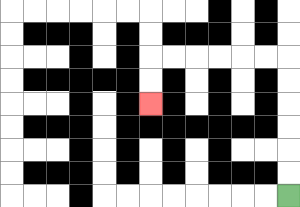{'start': '[12, 8]', 'end': '[6, 4]', 'path_directions': 'U,U,U,U,U,U,L,L,L,L,L,L,D,D', 'path_coordinates': '[[12, 8], [12, 7], [12, 6], [12, 5], [12, 4], [12, 3], [12, 2], [11, 2], [10, 2], [9, 2], [8, 2], [7, 2], [6, 2], [6, 3], [6, 4]]'}